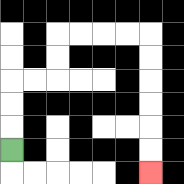{'start': '[0, 6]', 'end': '[6, 7]', 'path_directions': 'U,U,U,R,R,U,U,R,R,R,R,D,D,D,D,D,D', 'path_coordinates': '[[0, 6], [0, 5], [0, 4], [0, 3], [1, 3], [2, 3], [2, 2], [2, 1], [3, 1], [4, 1], [5, 1], [6, 1], [6, 2], [6, 3], [6, 4], [6, 5], [6, 6], [6, 7]]'}